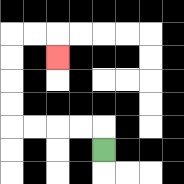{'start': '[4, 6]', 'end': '[2, 2]', 'path_directions': 'U,L,L,L,L,U,U,U,U,R,R,D', 'path_coordinates': '[[4, 6], [4, 5], [3, 5], [2, 5], [1, 5], [0, 5], [0, 4], [0, 3], [0, 2], [0, 1], [1, 1], [2, 1], [2, 2]]'}